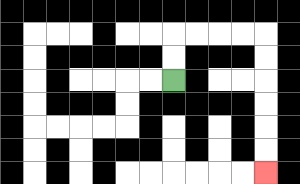{'start': '[7, 3]', 'end': '[11, 7]', 'path_directions': 'U,U,R,R,R,R,D,D,D,D,D,D', 'path_coordinates': '[[7, 3], [7, 2], [7, 1], [8, 1], [9, 1], [10, 1], [11, 1], [11, 2], [11, 3], [11, 4], [11, 5], [11, 6], [11, 7]]'}